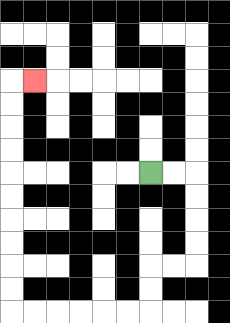{'start': '[6, 7]', 'end': '[1, 3]', 'path_directions': 'R,R,D,D,D,D,L,L,D,D,L,L,L,L,L,L,U,U,U,U,U,U,U,U,U,U,R', 'path_coordinates': '[[6, 7], [7, 7], [8, 7], [8, 8], [8, 9], [8, 10], [8, 11], [7, 11], [6, 11], [6, 12], [6, 13], [5, 13], [4, 13], [3, 13], [2, 13], [1, 13], [0, 13], [0, 12], [0, 11], [0, 10], [0, 9], [0, 8], [0, 7], [0, 6], [0, 5], [0, 4], [0, 3], [1, 3]]'}